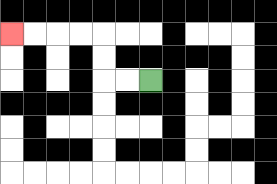{'start': '[6, 3]', 'end': '[0, 1]', 'path_directions': 'L,L,U,U,L,L,L,L', 'path_coordinates': '[[6, 3], [5, 3], [4, 3], [4, 2], [4, 1], [3, 1], [2, 1], [1, 1], [0, 1]]'}